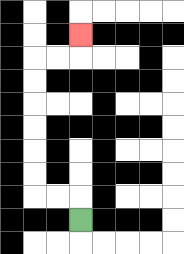{'start': '[3, 9]', 'end': '[3, 1]', 'path_directions': 'U,L,L,U,U,U,U,U,U,R,R,U', 'path_coordinates': '[[3, 9], [3, 8], [2, 8], [1, 8], [1, 7], [1, 6], [1, 5], [1, 4], [1, 3], [1, 2], [2, 2], [3, 2], [3, 1]]'}